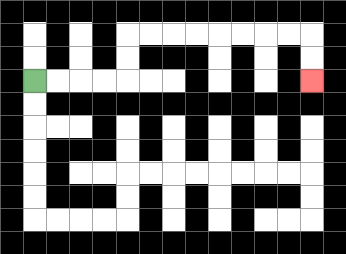{'start': '[1, 3]', 'end': '[13, 3]', 'path_directions': 'R,R,R,R,U,U,R,R,R,R,R,R,R,R,D,D', 'path_coordinates': '[[1, 3], [2, 3], [3, 3], [4, 3], [5, 3], [5, 2], [5, 1], [6, 1], [7, 1], [8, 1], [9, 1], [10, 1], [11, 1], [12, 1], [13, 1], [13, 2], [13, 3]]'}